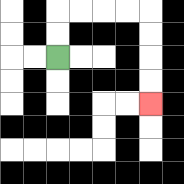{'start': '[2, 2]', 'end': '[6, 4]', 'path_directions': 'U,U,R,R,R,R,D,D,D,D', 'path_coordinates': '[[2, 2], [2, 1], [2, 0], [3, 0], [4, 0], [5, 0], [6, 0], [6, 1], [6, 2], [6, 3], [6, 4]]'}